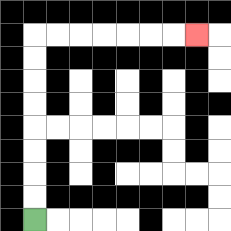{'start': '[1, 9]', 'end': '[8, 1]', 'path_directions': 'U,U,U,U,U,U,U,U,R,R,R,R,R,R,R', 'path_coordinates': '[[1, 9], [1, 8], [1, 7], [1, 6], [1, 5], [1, 4], [1, 3], [1, 2], [1, 1], [2, 1], [3, 1], [4, 1], [5, 1], [6, 1], [7, 1], [8, 1]]'}